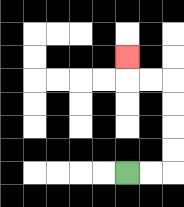{'start': '[5, 7]', 'end': '[5, 2]', 'path_directions': 'R,R,U,U,U,U,L,L,U', 'path_coordinates': '[[5, 7], [6, 7], [7, 7], [7, 6], [7, 5], [7, 4], [7, 3], [6, 3], [5, 3], [5, 2]]'}